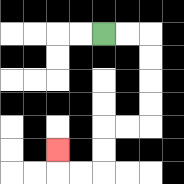{'start': '[4, 1]', 'end': '[2, 6]', 'path_directions': 'R,R,D,D,D,D,L,L,D,D,L,L,U', 'path_coordinates': '[[4, 1], [5, 1], [6, 1], [6, 2], [6, 3], [6, 4], [6, 5], [5, 5], [4, 5], [4, 6], [4, 7], [3, 7], [2, 7], [2, 6]]'}